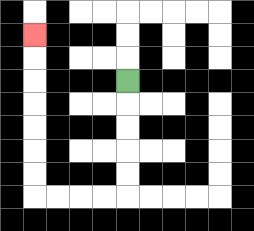{'start': '[5, 3]', 'end': '[1, 1]', 'path_directions': 'D,D,D,D,D,L,L,L,L,U,U,U,U,U,U,U', 'path_coordinates': '[[5, 3], [5, 4], [5, 5], [5, 6], [5, 7], [5, 8], [4, 8], [3, 8], [2, 8], [1, 8], [1, 7], [1, 6], [1, 5], [1, 4], [1, 3], [1, 2], [1, 1]]'}